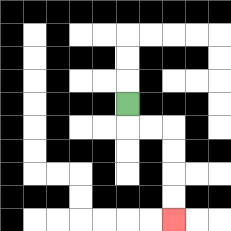{'start': '[5, 4]', 'end': '[7, 9]', 'path_directions': 'D,R,R,D,D,D,D', 'path_coordinates': '[[5, 4], [5, 5], [6, 5], [7, 5], [7, 6], [7, 7], [7, 8], [7, 9]]'}